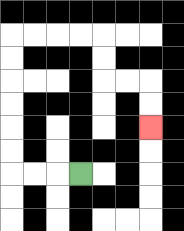{'start': '[3, 7]', 'end': '[6, 5]', 'path_directions': 'L,L,L,U,U,U,U,U,U,R,R,R,R,D,D,R,R,D,D', 'path_coordinates': '[[3, 7], [2, 7], [1, 7], [0, 7], [0, 6], [0, 5], [0, 4], [0, 3], [0, 2], [0, 1], [1, 1], [2, 1], [3, 1], [4, 1], [4, 2], [4, 3], [5, 3], [6, 3], [6, 4], [6, 5]]'}